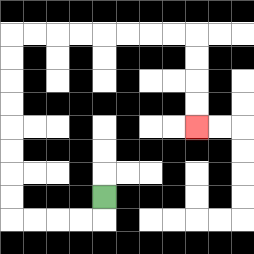{'start': '[4, 8]', 'end': '[8, 5]', 'path_directions': 'D,L,L,L,L,U,U,U,U,U,U,U,U,R,R,R,R,R,R,R,R,D,D,D,D', 'path_coordinates': '[[4, 8], [4, 9], [3, 9], [2, 9], [1, 9], [0, 9], [0, 8], [0, 7], [0, 6], [0, 5], [0, 4], [0, 3], [0, 2], [0, 1], [1, 1], [2, 1], [3, 1], [4, 1], [5, 1], [6, 1], [7, 1], [8, 1], [8, 2], [8, 3], [8, 4], [8, 5]]'}